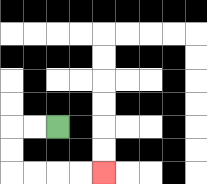{'start': '[2, 5]', 'end': '[4, 7]', 'path_directions': 'L,L,D,D,R,R,R,R', 'path_coordinates': '[[2, 5], [1, 5], [0, 5], [0, 6], [0, 7], [1, 7], [2, 7], [3, 7], [4, 7]]'}